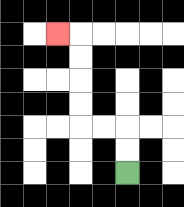{'start': '[5, 7]', 'end': '[2, 1]', 'path_directions': 'U,U,L,L,U,U,U,U,L', 'path_coordinates': '[[5, 7], [5, 6], [5, 5], [4, 5], [3, 5], [3, 4], [3, 3], [3, 2], [3, 1], [2, 1]]'}